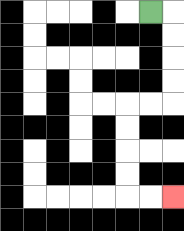{'start': '[6, 0]', 'end': '[7, 8]', 'path_directions': 'R,D,D,D,D,L,L,D,D,D,D,R,R', 'path_coordinates': '[[6, 0], [7, 0], [7, 1], [7, 2], [7, 3], [7, 4], [6, 4], [5, 4], [5, 5], [5, 6], [5, 7], [5, 8], [6, 8], [7, 8]]'}